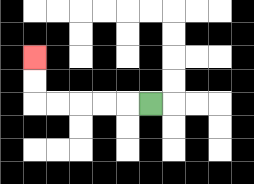{'start': '[6, 4]', 'end': '[1, 2]', 'path_directions': 'L,L,L,L,L,U,U', 'path_coordinates': '[[6, 4], [5, 4], [4, 4], [3, 4], [2, 4], [1, 4], [1, 3], [1, 2]]'}